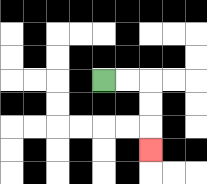{'start': '[4, 3]', 'end': '[6, 6]', 'path_directions': 'R,R,D,D,D', 'path_coordinates': '[[4, 3], [5, 3], [6, 3], [6, 4], [6, 5], [6, 6]]'}